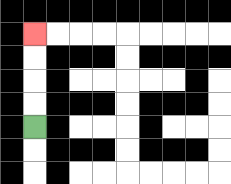{'start': '[1, 5]', 'end': '[1, 1]', 'path_directions': 'U,U,U,U', 'path_coordinates': '[[1, 5], [1, 4], [1, 3], [1, 2], [1, 1]]'}